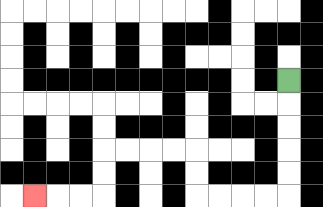{'start': '[12, 3]', 'end': '[1, 8]', 'path_directions': 'D,D,D,D,D,L,L,L,L,U,U,L,L,L,L,D,D,L,L,L', 'path_coordinates': '[[12, 3], [12, 4], [12, 5], [12, 6], [12, 7], [12, 8], [11, 8], [10, 8], [9, 8], [8, 8], [8, 7], [8, 6], [7, 6], [6, 6], [5, 6], [4, 6], [4, 7], [4, 8], [3, 8], [2, 8], [1, 8]]'}